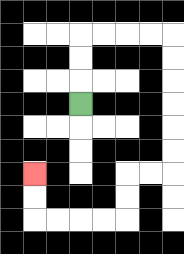{'start': '[3, 4]', 'end': '[1, 7]', 'path_directions': 'U,U,U,R,R,R,R,D,D,D,D,D,D,L,L,D,D,L,L,L,L,U,U', 'path_coordinates': '[[3, 4], [3, 3], [3, 2], [3, 1], [4, 1], [5, 1], [6, 1], [7, 1], [7, 2], [7, 3], [7, 4], [7, 5], [7, 6], [7, 7], [6, 7], [5, 7], [5, 8], [5, 9], [4, 9], [3, 9], [2, 9], [1, 9], [1, 8], [1, 7]]'}